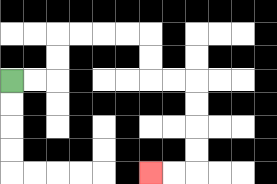{'start': '[0, 3]', 'end': '[6, 7]', 'path_directions': 'R,R,U,U,R,R,R,R,D,D,R,R,D,D,D,D,L,L', 'path_coordinates': '[[0, 3], [1, 3], [2, 3], [2, 2], [2, 1], [3, 1], [4, 1], [5, 1], [6, 1], [6, 2], [6, 3], [7, 3], [8, 3], [8, 4], [8, 5], [8, 6], [8, 7], [7, 7], [6, 7]]'}